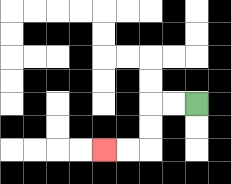{'start': '[8, 4]', 'end': '[4, 6]', 'path_directions': 'L,L,D,D,L,L', 'path_coordinates': '[[8, 4], [7, 4], [6, 4], [6, 5], [6, 6], [5, 6], [4, 6]]'}